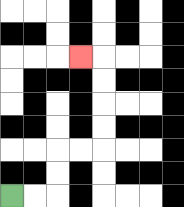{'start': '[0, 8]', 'end': '[3, 2]', 'path_directions': 'R,R,U,U,R,R,U,U,U,U,L', 'path_coordinates': '[[0, 8], [1, 8], [2, 8], [2, 7], [2, 6], [3, 6], [4, 6], [4, 5], [4, 4], [4, 3], [4, 2], [3, 2]]'}